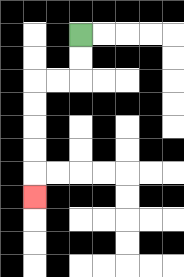{'start': '[3, 1]', 'end': '[1, 8]', 'path_directions': 'D,D,L,L,D,D,D,D,D', 'path_coordinates': '[[3, 1], [3, 2], [3, 3], [2, 3], [1, 3], [1, 4], [1, 5], [1, 6], [1, 7], [1, 8]]'}